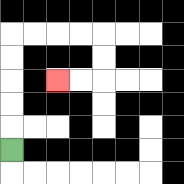{'start': '[0, 6]', 'end': '[2, 3]', 'path_directions': 'U,U,U,U,U,R,R,R,R,D,D,L,L', 'path_coordinates': '[[0, 6], [0, 5], [0, 4], [0, 3], [0, 2], [0, 1], [1, 1], [2, 1], [3, 1], [4, 1], [4, 2], [4, 3], [3, 3], [2, 3]]'}